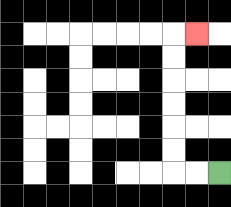{'start': '[9, 7]', 'end': '[8, 1]', 'path_directions': 'L,L,U,U,U,U,U,U,R', 'path_coordinates': '[[9, 7], [8, 7], [7, 7], [7, 6], [7, 5], [7, 4], [7, 3], [7, 2], [7, 1], [8, 1]]'}